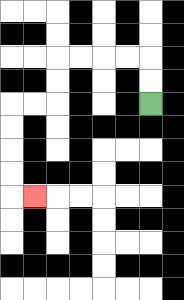{'start': '[6, 4]', 'end': '[1, 8]', 'path_directions': 'U,U,L,L,L,L,D,D,L,L,D,D,D,D,R', 'path_coordinates': '[[6, 4], [6, 3], [6, 2], [5, 2], [4, 2], [3, 2], [2, 2], [2, 3], [2, 4], [1, 4], [0, 4], [0, 5], [0, 6], [0, 7], [0, 8], [1, 8]]'}